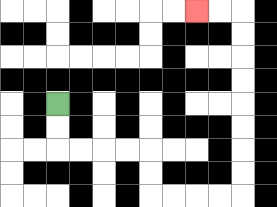{'start': '[2, 4]', 'end': '[8, 0]', 'path_directions': 'D,D,R,R,R,R,D,D,R,R,R,R,U,U,U,U,U,U,U,U,L,L', 'path_coordinates': '[[2, 4], [2, 5], [2, 6], [3, 6], [4, 6], [5, 6], [6, 6], [6, 7], [6, 8], [7, 8], [8, 8], [9, 8], [10, 8], [10, 7], [10, 6], [10, 5], [10, 4], [10, 3], [10, 2], [10, 1], [10, 0], [9, 0], [8, 0]]'}